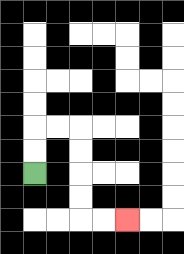{'start': '[1, 7]', 'end': '[5, 9]', 'path_directions': 'U,U,R,R,D,D,D,D,R,R', 'path_coordinates': '[[1, 7], [1, 6], [1, 5], [2, 5], [3, 5], [3, 6], [3, 7], [3, 8], [3, 9], [4, 9], [5, 9]]'}